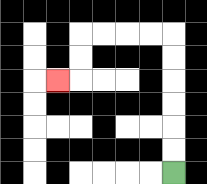{'start': '[7, 7]', 'end': '[2, 3]', 'path_directions': 'U,U,U,U,U,U,L,L,L,L,D,D,L', 'path_coordinates': '[[7, 7], [7, 6], [7, 5], [7, 4], [7, 3], [7, 2], [7, 1], [6, 1], [5, 1], [4, 1], [3, 1], [3, 2], [3, 3], [2, 3]]'}